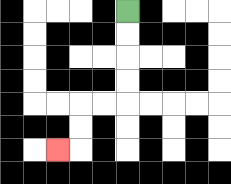{'start': '[5, 0]', 'end': '[2, 6]', 'path_directions': 'D,D,D,D,L,L,D,D,L', 'path_coordinates': '[[5, 0], [5, 1], [5, 2], [5, 3], [5, 4], [4, 4], [3, 4], [3, 5], [3, 6], [2, 6]]'}